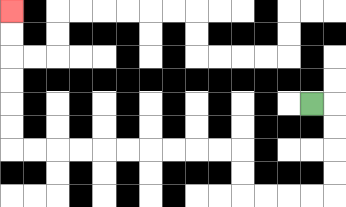{'start': '[13, 4]', 'end': '[0, 0]', 'path_directions': 'R,D,D,D,D,L,L,L,L,U,U,L,L,L,L,L,L,L,L,L,L,U,U,U,U,U,U', 'path_coordinates': '[[13, 4], [14, 4], [14, 5], [14, 6], [14, 7], [14, 8], [13, 8], [12, 8], [11, 8], [10, 8], [10, 7], [10, 6], [9, 6], [8, 6], [7, 6], [6, 6], [5, 6], [4, 6], [3, 6], [2, 6], [1, 6], [0, 6], [0, 5], [0, 4], [0, 3], [0, 2], [0, 1], [0, 0]]'}